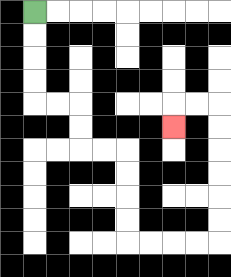{'start': '[1, 0]', 'end': '[7, 5]', 'path_directions': 'D,D,D,D,R,R,D,D,R,R,D,D,D,D,R,R,R,R,U,U,U,U,U,U,L,L,D', 'path_coordinates': '[[1, 0], [1, 1], [1, 2], [1, 3], [1, 4], [2, 4], [3, 4], [3, 5], [3, 6], [4, 6], [5, 6], [5, 7], [5, 8], [5, 9], [5, 10], [6, 10], [7, 10], [8, 10], [9, 10], [9, 9], [9, 8], [9, 7], [9, 6], [9, 5], [9, 4], [8, 4], [7, 4], [7, 5]]'}